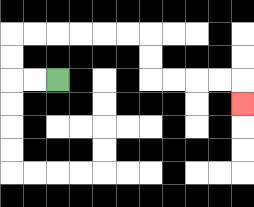{'start': '[2, 3]', 'end': '[10, 4]', 'path_directions': 'L,L,U,U,R,R,R,R,R,R,D,D,R,R,R,R,D', 'path_coordinates': '[[2, 3], [1, 3], [0, 3], [0, 2], [0, 1], [1, 1], [2, 1], [3, 1], [4, 1], [5, 1], [6, 1], [6, 2], [6, 3], [7, 3], [8, 3], [9, 3], [10, 3], [10, 4]]'}